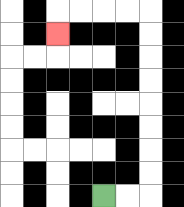{'start': '[4, 8]', 'end': '[2, 1]', 'path_directions': 'R,R,U,U,U,U,U,U,U,U,L,L,L,L,D', 'path_coordinates': '[[4, 8], [5, 8], [6, 8], [6, 7], [6, 6], [6, 5], [6, 4], [6, 3], [6, 2], [6, 1], [6, 0], [5, 0], [4, 0], [3, 0], [2, 0], [2, 1]]'}